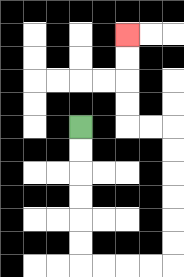{'start': '[3, 5]', 'end': '[5, 1]', 'path_directions': 'D,D,D,D,D,D,R,R,R,R,U,U,U,U,U,U,L,L,U,U,U,U', 'path_coordinates': '[[3, 5], [3, 6], [3, 7], [3, 8], [3, 9], [3, 10], [3, 11], [4, 11], [5, 11], [6, 11], [7, 11], [7, 10], [7, 9], [7, 8], [7, 7], [7, 6], [7, 5], [6, 5], [5, 5], [5, 4], [5, 3], [5, 2], [5, 1]]'}